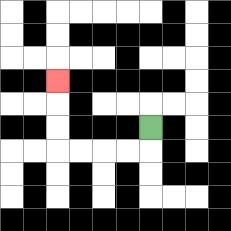{'start': '[6, 5]', 'end': '[2, 3]', 'path_directions': 'D,L,L,L,L,U,U,U', 'path_coordinates': '[[6, 5], [6, 6], [5, 6], [4, 6], [3, 6], [2, 6], [2, 5], [2, 4], [2, 3]]'}